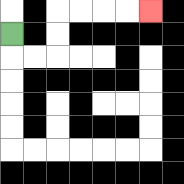{'start': '[0, 1]', 'end': '[6, 0]', 'path_directions': 'D,R,R,U,U,R,R,R,R', 'path_coordinates': '[[0, 1], [0, 2], [1, 2], [2, 2], [2, 1], [2, 0], [3, 0], [4, 0], [5, 0], [6, 0]]'}